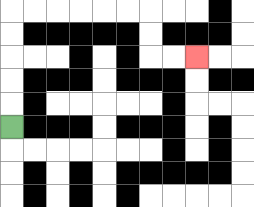{'start': '[0, 5]', 'end': '[8, 2]', 'path_directions': 'U,U,U,U,U,R,R,R,R,R,R,D,D,R,R', 'path_coordinates': '[[0, 5], [0, 4], [0, 3], [0, 2], [0, 1], [0, 0], [1, 0], [2, 0], [3, 0], [4, 0], [5, 0], [6, 0], [6, 1], [6, 2], [7, 2], [8, 2]]'}